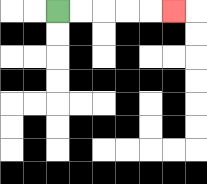{'start': '[2, 0]', 'end': '[7, 0]', 'path_directions': 'R,R,R,R,R', 'path_coordinates': '[[2, 0], [3, 0], [4, 0], [5, 0], [6, 0], [7, 0]]'}